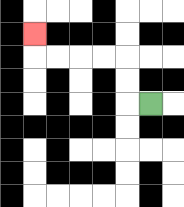{'start': '[6, 4]', 'end': '[1, 1]', 'path_directions': 'L,U,U,L,L,L,L,U', 'path_coordinates': '[[6, 4], [5, 4], [5, 3], [5, 2], [4, 2], [3, 2], [2, 2], [1, 2], [1, 1]]'}